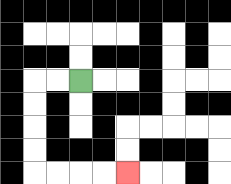{'start': '[3, 3]', 'end': '[5, 7]', 'path_directions': 'L,L,D,D,D,D,R,R,R,R', 'path_coordinates': '[[3, 3], [2, 3], [1, 3], [1, 4], [1, 5], [1, 6], [1, 7], [2, 7], [3, 7], [4, 7], [5, 7]]'}